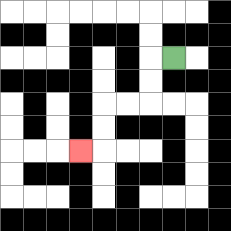{'start': '[7, 2]', 'end': '[3, 6]', 'path_directions': 'L,D,D,L,L,D,D,L', 'path_coordinates': '[[7, 2], [6, 2], [6, 3], [6, 4], [5, 4], [4, 4], [4, 5], [4, 6], [3, 6]]'}